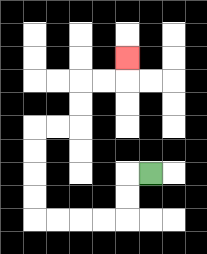{'start': '[6, 7]', 'end': '[5, 2]', 'path_directions': 'L,D,D,L,L,L,L,U,U,U,U,R,R,U,U,R,R,U', 'path_coordinates': '[[6, 7], [5, 7], [5, 8], [5, 9], [4, 9], [3, 9], [2, 9], [1, 9], [1, 8], [1, 7], [1, 6], [1, 5], [2, 5], [3, 5], [3, 4], [3, 3], [4, 3], [5, 3], [5, 2]]'}